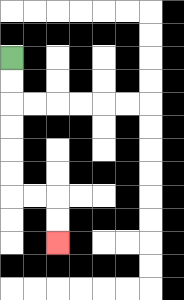{'start': '[0, 2]', 'end': '[2, 10]', 'path_directions': 'D,D,D,D,D,D,R,R,D,D', 'path_coordinates': '[[0, 2], [0, 3], [0, 4], [0, 5], [0, 6], [0, 7], [0, 8], [1, 8], [2, 8], [2, 9], [2, 10]]'}